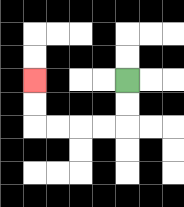{'start': '[5, 3]', 'end': '[1, 3]', 'path_directions': 'D,D,L,L,L,L,U,U', 'path_coordinates': '[[5, 3], [5, 4], [5, 5], [4, 5], [3, 5], [2, 5], [1, 5], [1, 4], [1, 3]]'}